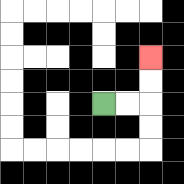{'start': '[4, 4]', 'end': '[6, 2]', 'path_directions': 'R,R,U,U', 'path_coordinates': '[[4, 4], [5, 4], [6, 4], [6, 3], [6, 2]]'}